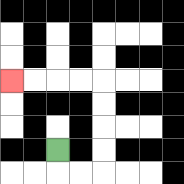{'start': '[2, 6]', 'end': '[0, 3]', 'path_directions': 'D,R,R,U,U,U,U,L,L,L,L', 'path_coordinates': '[[2, 6], [2, 7], [3, 7], [4, 7], [4, 6], [4, 5], [4, 4], [4, 3], [3, 3], [2, 3], [1, 3], [0, 3]]'}